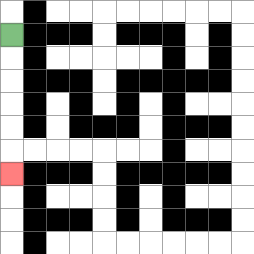{'start': '[0, 1]', 'end': '[0, 7]', 'path_directions': 'D,D,D,D,D,D', 'path_coordinates': '[[0, 1], [0, 2], [0, 3], [0, 4], [0, 5], [0, 6], [0, 7]]'}